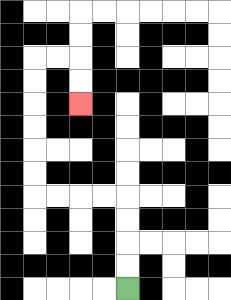{'start': '[5, 12]', 'end': '[3, 4]', 'path_directions': 'U,U,U,U,L,L,L,L,U,U,U,U,U,U,R,R,D,D', 'path_coordinates': '[[5, 12], [5, 11], [5, 10], [5, 9], [5, 8], [4, 8], [3, 8], [2, 8], [1, 8], [1, 7], [1, 6], [1, 5], [1, 4], [1, 3], [1, 2], [2, 2], [3, 2], [3, 3], [3, 4]]'}